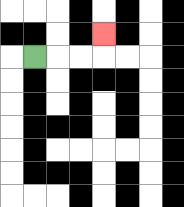{'start': '[1, 2]', 'end': '[4, 1]', 'path_directions': 'R,R,R,U', 'path_coordinates': '[[1, 2], [2, 2], [3, 2], [4, 2], [4, 1]]'}